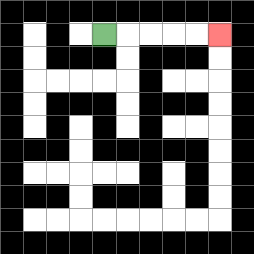{'start': '[4, 1]', 'end': '[9, 1]', 'path_directions': 'R,R,R,R,R', 'path_coordinates': '[[4, 1], [5, 1], [6, 1], [7, 1], [8, 1], [9, 1]]'}